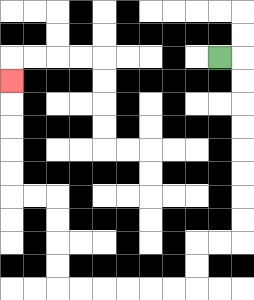{'start': '[9, 2]', 'end': '[0, 3]', 'path_directions': 'R,D,D,D,D,D,D,D,D,L,L,D,D,L,L,L,L,L,L,U,U,U,U,L,L,U,U,U,U,U', 'path_coordinates': '[[9, 2], [10, 2], [10, 3], [10, 4], [10, 5], [10, 6], [10, 7], [10, 8], [10, 9], [10, 10], [9, 10], [8, 10], [8, 11], [8, 12], [7, 12], [6, 12], [5, 12], [4, 12], [3, 12], [2, 12], [2, 11], [2, 10], [2, 9], [2, 8], [1, 8], [0, 8], [0, 7], [0, 6], [0, 5], [0, 4], [0, 3]]'}